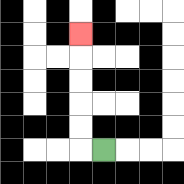{'start': '[4, 6]', 'end': '[3, 1]', 'path_directions': 'L,U,U,U,U,U', 'path_coordinates': '[[4, 6], [3, 6], [3, 5], [3, 4], [3, 3], [3, 2], [3, 1]]'}